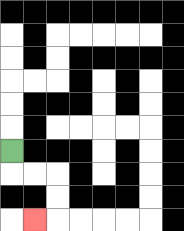{'start': '[0, 6]', 'end': '[1, 9]', 'path_directions': 'D,R,R,D,D,L', 'path_coordinates': '[[0, 6], [0, 7], [1, 7], [2, 7], [2, 8], [2, 9], [1, 9]]'}